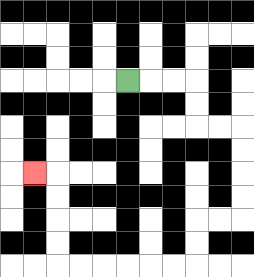{'start': '[5, 3]', 'end': '[1, 7]', 'path_directions': 'R,R,R,D,D,R,R,D,D,D,D,L,L,D,D,L,L,L,L,L,L,U,U,U,U,L', 'path_coordinates': '[[5, 3], [6, 3], [7, 3], [8, 3], [8, 4], [8, 5], [9, 5], [10, 5], [10, 6], [10, 7], [10, 8], [10, 9], [9, 9], [8, 9], [8, 10], [8, 11], [7, 11], [6, 11], [5, 11], [4, 11], [3, 11], [2, 11], [2, 10], [2, 9], [2, 8], [2, 7], [1, 7]]'}